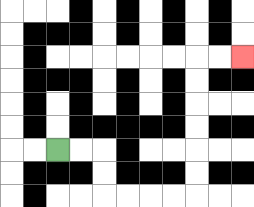{'start': '[2, 6]', 'end': '[10, 2]', 'path_directions': 'R,R,D,D,R,R,R,R,U,U,U,U,U,U,R,R', 'path_coordinates': '[[2, 6], [3, 6], [4, 6], [4, 7], [4, 8], [5, 8], [6, 8], [7, 8], [8, 8], [8, 7], [8, 6], [8, 5], [8, 4], [8, 3], [8, 2], [9, 2], [10, 2]]'}